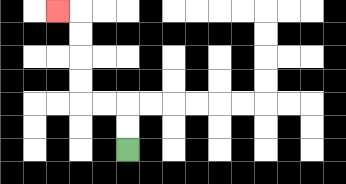{'start': '[5, 6]', 'end': '[2, 0]', 'path_directions': 'U,U,L,L,U,U,U,U,L', 'path_coordinates': '[[5, 6], [5, 5], [5, 4], [4, 4], [3, 4], [3, 3], [3, 2], [3, 1], [3, 0], [2, 0]]'}